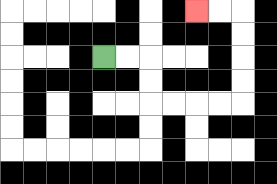{'start': '[4, 2]', 'end': '[8, 0]', 'path_directions': 'R,R,D,D,R,R,R,R,U,U,U,U,L,L', 'path_coordinates': '[[4, 2], [5, 2], [6, 2], [6, 3], [6, 4], [7, 4], [8, 4], [9, 4], [10, 4], [10, 3], [10, 2], [10, 1], [10, 0], [9, 0], [8, 0]]'}